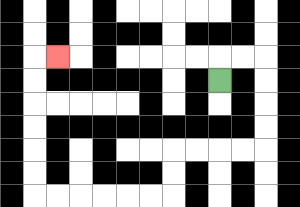{'start': '[9, 3]', 'end': '[2, 2]', 'path_directions': 'U,R,R,D,D,D,D,L,L,L,L,D,D,L,L,L,L,L,L,U,U,U,U,U,U,R', 'path_coordinates': '[[9, 3], [9, 2], [10, 2], [11, 2], [11, 3], [11, 4], [11, 5], [11, 6], [10, 6], [9, 6], [8, 6], [7, 6], [7, 7], [7, 8], [6, 8], [5, 8], [4, 8], [3, 8], [2, 8], [1, 8], [1, 7], [1, 6], [1, 5], [1, 4], [1, 3], [1, 2], [2, 2]]'}